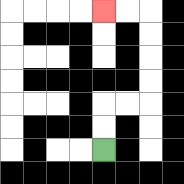{'start': '[4, 6]', 'end': '[4, 0]', 'path_directions': 'U,U,R,R,U,U,U,U,L,L', 'path_coordinates': '[[4, 6], [4, 5], [4, 4], [5, 4], [6, 4], [6, 3], [6, 2], [6, 1], [6, 0], [5, 0], [4, 0]]'}